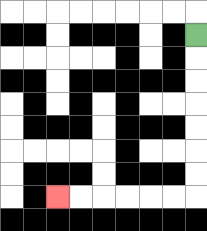{'start': '[8, 1]', 'end': '[2, 8]', 'path_directions': 'D,D,D,D,D,D,D,L,L,L,L,L,L', 'path_coordinates': '[[8, 1], [8, 2], [8, 3], [8, 4], [8, 5], [8, 6], [8, 7], [8, 8], [7, 8], [6, 8], [5, 8], [4, 8], [3, 8], [2, 8]]'}